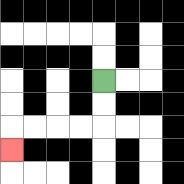{'start': '[4, 3]', 'end': '[0, 6]', 'path_directions': 'D,D,L,L,L,L,D', 'path_coordinates': '[[4, 3], [4, 4], [4, 5], [3, 5], [2, 5], [1, 5], [0, 5], [0, 6]]'}